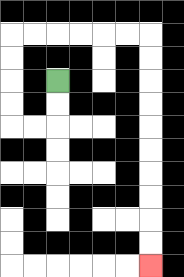{'start': '[2, 3]', 'end': '[6, 11]', 'path_directions': 'D,D,L,L,U,U,U,U,R,R,R,R,R,R,D,D,D,D,D,D,D,D,D,D', 'path_coordinates': '[[2, 3], [2, 4], [2, 5], [1, 5], [0, 5], [0, 4], [0, 3], [0, 2], [0, 1], [1, 1], [2, 1], [3, 1], [4, 1], [5, 1], [6, 1], [6, 2], [6, 3], [6, 4], [6, 5], [6, 6], [6, 7], [6, 8], [6, 9], [6, 10], [6, 11]]'}